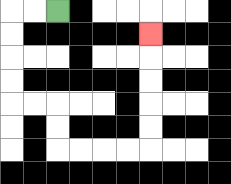{'start': '[2, 0]', 'end': '[6, 1]', 'path_directions': 'L,L,D,D,D,D,R,R,D,D,R,R,R,R,U,U,U,U,U', 'path_coordinates': '[[2, 0], [1, 0], [0, 0], [0, 1], [0, 2], [0, 3], [0, 4], [1, 4], [2, 4], [2, 5], [2, 6], [3, 6], [4, 6], [5, 6], [6, 6], [6, 5], [6, 4], [6, 3], [6, 2], [6, 1]]'}